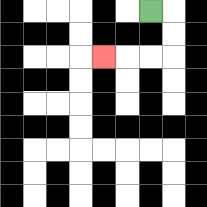{'start': '[6, 0]', 'end': '[4, 2]', 'path_directions': 'R,D,D,L,L,L', 'path_coordinates': '[[6, 0], [7, 0], [7, 1], [7, 2], [6, 2], [5, 2], [4, 2]]'}